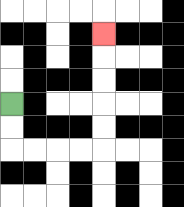{'start': '[0, 4]', 'end': '[4, 1]', 'path_directions': 'D,D,R,R,R,R,U,U,U,U,U', 'path_coordinates': '[[0, 4], [0, 5], [0, 6], [1, 6], [2, 6], [3, 6], [4, 6], [4, 5], [4, 4], [4, 3], [4, 2], [4, 1]]'}